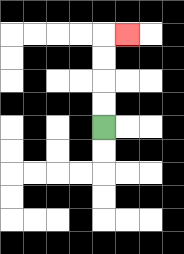{'start': '[4, 5]', 'end': '[5, 1]', 'path_directions': 'U,U,U,U,R', 'path_coordinates': '[[4, 5], [4, 4], [4, 3], [4, 2], [4, 1], [5, 1]]'}